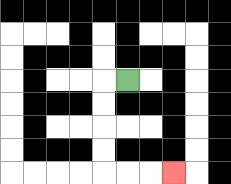{'start': '[5, 3]', 'end': '[7, 7]', 'path_directions': 'L,D,D,D,D,R,R,R', 'path_coordinates': '[[5, 3], [4, 3], [4, 4], [4, 5], [4, 6], [4, 7], [5, 7], [6, 7], [7, 7]]'}